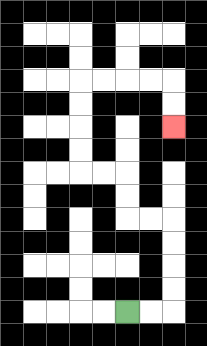{'start': '[5, 13]', 'end': '[7, 5]', 'path_directions': 'R,R,U,U,U,U,L,L,U,U,L,L,U,U,U,U,R,R,R,R,D,D', 'path_coordinates': '[[5, 13], [6, 13], [7, 13], [7, 12], [7, 11], [7, 10], [7, 9], [6, 9], [5, 9], [5, 8], [5, 7], [4, 7], [3, 7], [3, 6], [3, 5], [3, 4], [3, 3], [4, 3], [5, 3], [6, 3], [7, 3], [7, 4], [7, 5]]'}